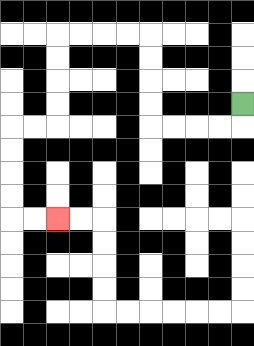{'start': '[10, 4]', 'end': '[2, 9]', 'path_directions': 'D,L,L,L,L,U,U,U,U,L,L,L,L,D,D,D,D,L,L,D,D,D,D,R,R', 'path_coordinates': '[[10, 4], [10, 5], [9, 5], [8, 5], [7, 5], [6, 5], [6, 4], [6, 3], [6, 2], [6, 1], [5, 1], [4, 1], [3, 1], [2, 1], [2, 2], [2, 3], [2, 4], [2, 5], [1, 5], [0, 5], [0, 6], [0, 7], [0, 8], [0, 9], [1, 9], [2, 9]]'}